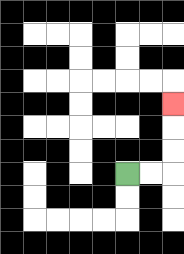{'start': '[5, 7]', 'end': '[7, 4]', 'path_directions': 'R,R,U,U,U', 'path_coordinates': '[[5, 7], [6, 7], [7, 7], [7, 6], [7, 5], [7, 4]]'}